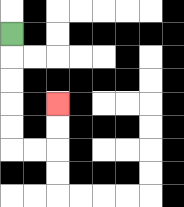{'start': '[0, 1]', 'end': '[2, 4]', 'path_directions': 'D,D,D,D,D,R,R,U,U', 'path_coordinates': '[[0, 1], [0, 2], [0, 3], [0, 4], [0, 5], [0, 6], [1, 6], [2, 6], [2, 5], [2, 4]]'}